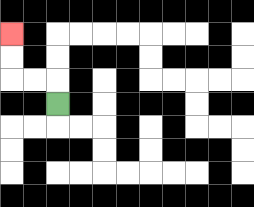{'start': '[2, 4]', 'end': '[0, 1]', 'path_directions': 'U,L,L,U,U', 'path_coordinates': '[[2, 4], [2, 3], [1, 3], [0, 3], [0, 2], [0, 1]]'}